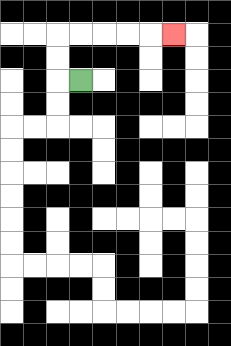{'start': '[3, 3]', 'end': '[7, 1]', 'path_directions': 'L,U,U,R,R,R,R,R', 'path_coordinates': '[[3, 3], [2, 3], [2, 2], [2, 1], [3, 1], [4, 1], [5, 1], [6, 1], [7, 1]]'}